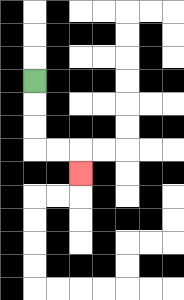{'start': '[1, 3]', 'end': '[3, 7]', 'path_directions': 'D,D,D,R,R,D', 'path_coordinates': '[[1, 3], [1, 4], [1, 5], [1, 6], [2, 6], [3, 6], [3, 7]]'}